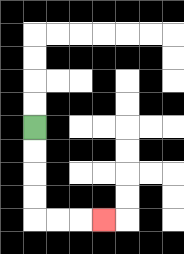{'start': '[1, 5]', 'end': '[4, 9]', 'path_directions': 'D,D,D,D,R,R,R', 'path_coordinates': '[[1, 5], [1, 6], [1, 7], [1, 8], [1, 9], [2, 9], [3, 9], [4, 9]]'}